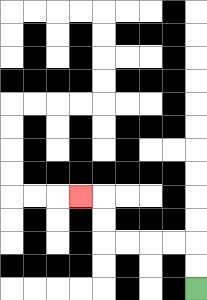{'start': '[8, 12]', 'end': '[3, 8]', 'path_directions': 'U,U,L,L,L,L,U,U,L', 'path_coordinates': '[[8, 12], [8, 11], [8, 10], [7, 10], [6, 10], [5, 10], [4, 10], [4, 9], [4, 8], [3, 8]]'}